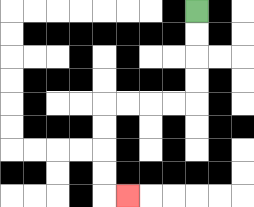{'start': '[8, 0]', 'end': '[5, 8]', 'path_directions': 'D,D,D,D,L,L,L,L,D,D,D,D,R', 'path_coordinates': '[[8, 0], [8, 1], [8, 2], [8, 3], [8, 4], [7, 4], [6, 4], [5, 4], [4, 4], [4, 5], [4, 6], [4, 7], [4, 8], [5, 8]]'}